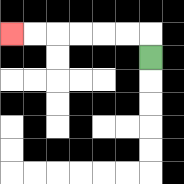{'start': '[6, 2]', 'end': '[0, 1]', 'path_directions': 'U,L,L,L,L,L,L', 'path_coordinates': '[[6, 2], [6, 1], [5, 1], [4, 1], [3, 1], [2, 1], [1, 1], [0, 1]]'}